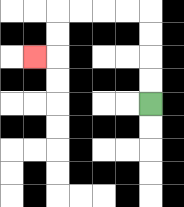{'start': '[6, 4]', 'end': '[1, 2]', 'path_directions': 'U,U,U,U,L,L,L,L,D,D,L', 'path_coordinates': '[[6, 4], [6, 3], [6, 2], [6, 1], [6, 0], [5, 0], [4, 0], [3, 0], [2, 0], [2, 1], [2, 2], [1, 2]]'}